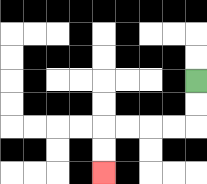{'start': '[8, 3]', 'end': '[4, 7]', 'path_directions': 'D,D,L,L,L,L,D,D', 'path_coordinates': '[[8, 3], [8, 4], [8, 5], [7, 5], [6, 5], [5, 5], [4, 5], [4, 6], [4, 7]]'}